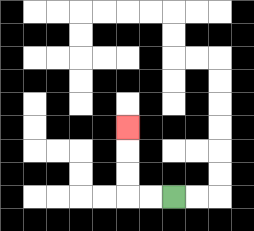{'start': '[7, 8]', 'end': '[5, 5]', 'path_directions': 'L,L,U,U,U', 'path_coordinates': '[[7, 8], [6, 8], [5, 8], [5, 7], [5, 6], [5, 5]]'}